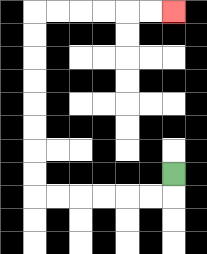{'start': '[7, 7]', 'end': '[7, 0]', 'path_directions': 'D,L,L,L,L,L,L,U,U,U,U,U,U,U,U,R,R,R,R,R,R', 'path_coordinates': '[[7, 7], [7, 8], [6, 8], [5, 8], [4, 8], [3, 8], [2, 8], [1, 8], [1, 7], [1, 6], [1, 5], [1, 4], [1, 3], [1, 2], [1, 1], [1, 0], [2, 0], [3, 0], [4, 0], [5, 0], [6, 0], [7, 0]]'}